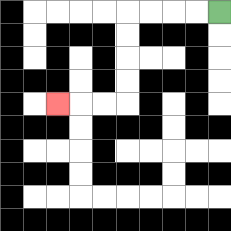{'start': '[9, 0]', 'end': '[2, 4]', 'path_directions': 'L,L,L,L,D,D,D,D,L,L,L', 'path_coordinates': '[[9, 0], [8, 0], [7, 0], [6, 0], [5, 0], [5, 1], [5, 2], [5, 3], [5, 4], [4, 4], [3, 4], [2, 4]]'}